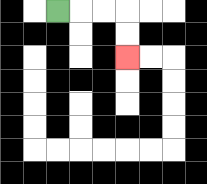{'start': '[2, 0]', 'end': '[5, 2]', 'path_directions': 'R,R,R,D,D', 'path_coordinates': '[[2, 0], [3, 0], [4, 0], [5, 0], [5, 1], [5, 2]]'}